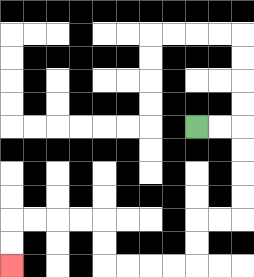{'start': '[8, 5]', 'end': '[0, 11]', 'path_directions': 'R,R,D,D,D,D,L,L,D,D,L,L,L,L,U,U,L,L,L,L,D,D', 'path_coordinates': '[[8, 5], [9, 5], [10, 5], [10, 6], [10, 7], [10, 8], [10, 9], [9, 9], [8, 9], [8, 10], [8, 11], [7, 11], [6, 11], [5, 11], [4, 11], [4, 10], [4, 9], [3, 9], [2, 9], [1, 9], [0, 9], [0, 10], [0, 11]]'}